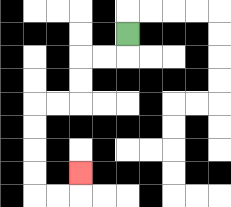{'start': '[5, 1]', 'end': '[3, 7]', 'path_directions': 'D,L,L,D,D,L,L,D,D,D,D,R,R,U', 'path_coordinates': '[[5, 1], [5, 2], [4, 2], [3, 2], [3, 3], [3, 4], [2, 4], [1, 4], [1, 5], [1, 6], [1, 7], [1, 8], [2, 8], [3, 8], [3, 7]]'}